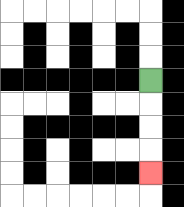{'start': '[6, 3]', 'end': '[6, 7]', 'path_directions': 'D,D,D,D', 'path_coordinates': '[[6, 3], [6, 4], [6, 5], [6, 6], [6, 7]]'}